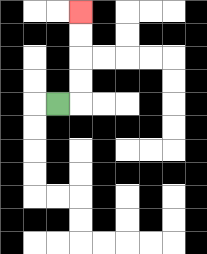{'start': '[2, 4]', 'end': '[3, 0]', 'path_directions': 'R,U,U,U,U', 'path_coordinates': '[[2, 4], [3, 4], [3, 3], [3, 2], [3, 1], [3, 0]]'}